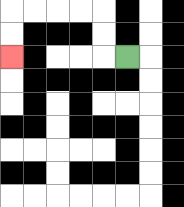{'start': '[5, 2]', 'end': '[0, 2]', 'path_directions': 'L,U,U,L,L,L,L,D,D', 'path_coordinates': '[[5, 2], [4, 2], [4, 1], [4, 0], [3, 0], [2, 0], [1, 0], [0, 0], [0, 1], [0, 2]]'}